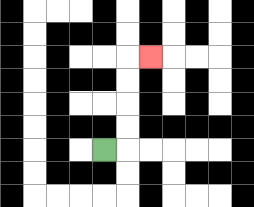{'start': '[4, 6]', 'end': '[6, 2]', 'path_directions': 'R,U,U,U,U,R', 'path_coordinates': '[[4, 6], [5, 6], [5, 5], [5, 4], [5, 3], [5, 2], [6, 2]]'}